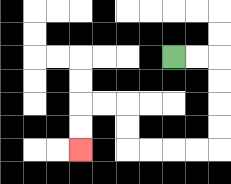{'start': '[7, 2]', 'end': '[3, 6]', 'path_directions': 'R,R,D,D,D,D,L,L,L,L,U,U,L,L,D,D', 'path_coordinates': '[[7, 2], [8, 2], [9, 2], [9, 3], [9, 4], [9, 5], [9, 6], [8, 6], [7, 6], [6, 6], [5, 6], [5, 5], [5, 4], [4, 4], [3, 4], [3, 5], [3, 6]]'}